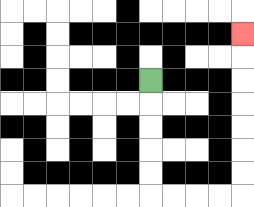{'start': '[6, 3]', 'end': '[10, 1]', 'path_directions': 'D,D,D,D,D,R,R,R,R,U,U,U,U,U,U,U', 'path_coordinates': '[[6, 3], [6, 4], [6, 5], [6, 6], [6, 7], [6, 8], [7, 8], [8, 8], [9, 8], [10, 8], [10, 7], [10, 6], [10, 5], [10, 4], [10, 3], [10, 2], [10, 1]]'}